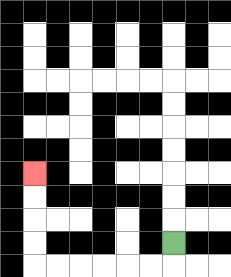{'start': '[7, 10]', 'end': '[1, 7]', 'path_directions': 'D,L,L,L,L,L,L,U,U,U,U', 'path_coordinates': '[[7, 10], [7, 11], [6, 11], [5, 11], [4, 11], [3, 11], [2, 11], [1, 11], [1, 10], [1, 9], [1, 8], [1, 7]]'}